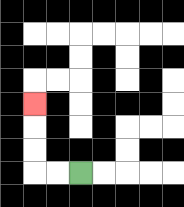{'start': '[3, 7]', 'end': '[1, 4]', 'path_directions': 'L,L,U,U,U', 'path_coordinates': '[[3, 7], [2, 7], [1, 7], [1, 6], [1, 5], [1, 4]]'}